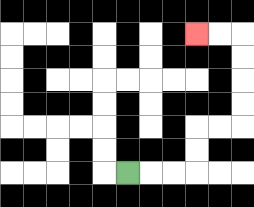{'start': '[5, 7]', 'end': '[8, 1]', 'path_directions': 'R,R,R,U,U,R,R,U,U,U,U,L,L', 'path_coordinates': '[[5, 7], [6, 7], [7, 7], [8, 7], [8, 6], [8, 5], [9, 5], [10, 5], [10, 4], [10, 3], [10, 2], [10, 1], [9, 1], [8, 1]]'}